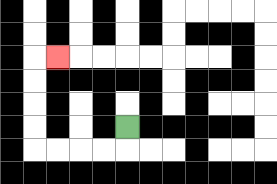{'start': '[5, 5]', 'end': '[2, 2]', 'path_directions': 'D,L,L,L,L,U,U,U,U,R', 'path_coordinates': '[[5, 5], [5, 6], [4, 6], [3, 6], [2, 6], [1, 6], [1, 5], [1, 4], [1, 3], [1, 2], [2, 2]]'}